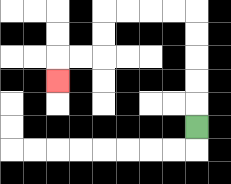{'start': '[8, 5]', 'end': '[2, 3]', 'path_directions': 'U,U,U,U,U,L,L,L,L,D,D,L,L,D', 'path_coordinates': '[[8, 5], [8, 4], [8, 3], [8, 2], [8, 1], [8, 0], [7, 0], [6, 0], [5, 0], [4, 0], [4, 1], [4, 2], [3, 2], [2, 2], [2, 3]]'}